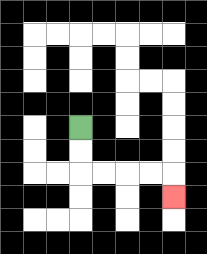{'start': '[3, 5]', 'end': '[7, 8]', 'path_directions': 'D,D,R,R,R,R,D', 'path_coordinates': '[[3, 5], [3, 6], [3, 7], [4, 7], [5, 7], [6, 7], [7, 7], [7, 8]]'}